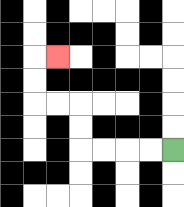{'start': '[7, 6]', 'end': '[2, 2]', 'path_directions': 'L,L,L,L,U,U,L,L,U,U,R', 'path_coordinates': '[[7, 6], [6, 6], [5, 6], [4, 6], [3, 6], [3, 5], [3, 4], [2, 4], [1, 4], [1, 3], [1, 2], [2, 2]]'}